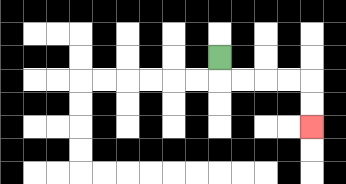{'start': '[9, 2]', 'end': '[13, 5]', 'path_directions': 'D,R,R,R,R,D,D', 'path_coordinates': '[[9, 2], [9, 3], [10, 3], [11, 3], [12, 3], [13, 3], [13, 4], [13, 5]]'}